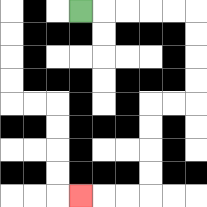{'start': '[3, 0]', 'end': '[3, 8]', 'path_directions': 'R,R,R,R,R,D,D,D,D,L,L,D,D,D,D,L,L,L', 'path_coordinates': '[[3, 0], [4, 0], [5, 0], [6, 0], [7, 0], [8, 0], [8, 1], [8, 2], [8, 3], [8, 4], [7, 4], [6, 4], [6, 5], [6, 6], [6, 7], [6, 8], [5, 8], [4, 8], [3, 8]]'}